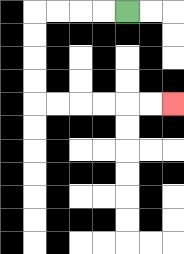{'start': '[5, 0]', 'end': '[7, 4]', 'path_directions': 'L,L,L,L,D,D,D,D,R,R,R,R,R,R', 'path_coordinates': '[[5, 0], [4, 0], [3, 0], [2, 0], [1, 0], [1, 1], [1, 2], [1, 3], [1, 4], [2, 4], [3, 4], [4, 4], [5, 4], [6, 4], [7, 4]]'}